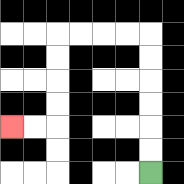{'start': '[6, 7]', 'end': '[0, 5]', 'path_directions': 'U,U,U,U,U,U,L,L,L,L,D,D,D,D,L,L', 'path_coordinates': '[[6, 7], [6, 6], [6, 5], [6, 4], [6, 3], [6, 2], [6, 1], [5, 1], [4, 1], [3, 1], [2, 1], [2, 2], [2, 3], [2, 4], [2, 5], [1, 5], [0, 5]]'}